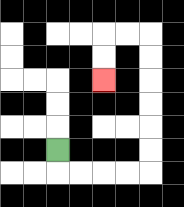{'start': '[2, 6]', 'end': '[4, 3]', 'path_directions': 'D,R,R,R,R,U,U,U,U,U,U,L,L,D,D', 'path_coordinates': '[[2, 6], [2, 7], [3, 7], [4, 7], [5, 7], [6, 7], [6, 6], [6, 5], [6, 4], [6, 3], [6, 2], [6, 1], [5, 1], [4, 1], [4, 2], [4, 3]]'}